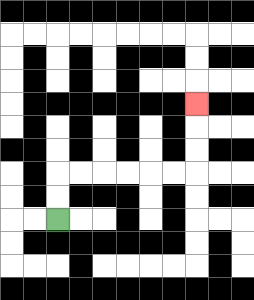{'start': '[2, 9]', 'end': '[8, 4]', 'path_directions': 'U,U,R,R,R,R,R,R,U,U,U', 'path_coordinates': '[[2, 9], [2, 8], [2, 7], [3, 7], [4, 7], [5, 7], [6, 7], [7, 7], [8, 7], [8, 6], [8, 5], [8, 4]]'}